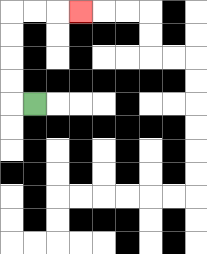{'start': '[1, 4]', 'end': '[3, 0]', 'path_directions': 'L,U,U,U,U,R,R,R', 'path_coordinates': '[[1, 4], [0, 4], [0, 3], [0, 2], [0, 1], [0, 0], [1, 0], [2, 0], [3, 0]]'}